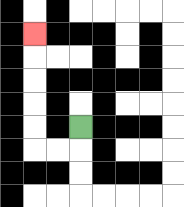{'start': '[3, 5]', 'end': '[1, 1]', 'path_directions': 'D,L,L,U,U,U,U,U', 'path_coordinates': '[[3, 5], [3, 6], [2, 6], [1, 6], [1, 5], [1, 4], [1, 3], [1, 2], [1, 1]]'}